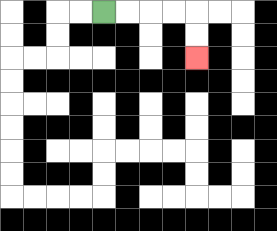{'start': '[4, 0]', 'end': '[8, 2]', 'path_directions': 'R,R,R,R,D,D', 'path_coordinates': '[[4, 0], [5, 0], [6, 0], [7, 0], [8, 0], [8, 1], [8, 2]]'}